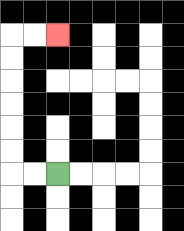{'start': '[2, 7]', 'end': '[2, 1]', 'path_directions': 'L,L,U,U,U,U,U,U,R,R', 'path_coordinates': '[[2, 7], [1, 7], [0, 7], [0, 6], [0, 5], [0, 4], [0, 3], [0, 2], [0, 1], [1, 1], [2, 1]]'}